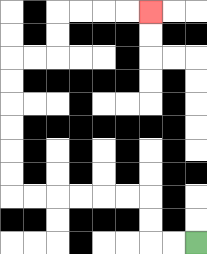{'start': '[8, 10]', 'end': '[6, 0]', 'path_directions': 'L,L,U,U,L,L,L,L,L,L,U,U,U,U,U,U,R,R,U,U,R,R,R,R', 'path_coordinates': '[[8, 10], [7, 10], [6, 10], [6, 9], [6, 8], [5, 8], [4, 8], [3, 8], [2, 8], [1, 8], [0, 8], [0, 7], [0, 6], [0, 5], [0, 4], [0, 3], [0, 2], [1, 2], [2, 2], [2, 1], [2, 0], [3, 0], [4, 0], [5, 0], [6, 0]]'}